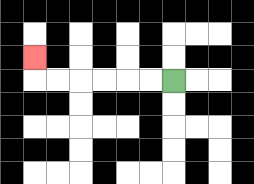{'start': '[7, 3]', 'end': '[1, 2]', 'path_directions': 'L,L,L,L,L,L,U', 'path_coordinates': '[[7, 3], [6, 3], [5, 3], [4, 3], [3, 3], [2, 3], [1, 3], [1, 2]]'}